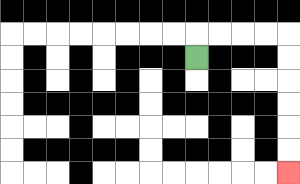{'start': '[8, 2]', 'end': '[12, 7]', 'path_directions': 'U,R,R,R,R,D,D,D,D,D,D', 'path_coordinates': '[[8, 2], [8, 1], [9, 1], [10, 1], [11, 1], [12, 1], [12, 2], [12, 3], [12, 4], [12, 5], [12, 6], [12, 7]]'}